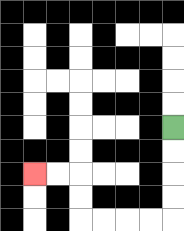{'start': '[7, 5]', 'end': '[1, 7]', 'path_directions': 'D,D,D,D,L,L,L,L,U,U,L,L', 'path_coordinates': '[[7, 5], [7, 6], [7, 7], [7, 8], [7, 9], [6, 9], [5, 9], [4, 9], [3, 9], [3, 8], [3, 7], [2, 7], [1, 7]]'}